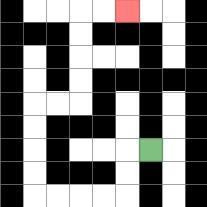{'start': '[6, 6]', 'end': '[5, 0]', 'path_directions': 'L,D,D,L,L,L,L,U,U,U,U,R,R,U,U,U,U,R,R', 'path_coordinates': '[[6, 6], [5, 6], [5, 7], [5, 8], [4, 8], [3, 8], [2, 8], [1, 8], [1, 7], [1, 6], [1, 5], [1, 4], [2, 4], [3, 4], [3, 3], [3, 2], [3, 1], [3, 0], [4, 0], [5, 0]]'}